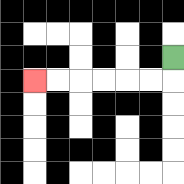{'start': '[7, 2]', 'end': '[1, 3]', 'path_directions': 'D,L,L,L,L,L,L', 'path_coordinates': '[[7, 2], [7, 3], [6, 3], [5, 3], [4, 3], [3, 3], [2, 3], [1, 3]]'}